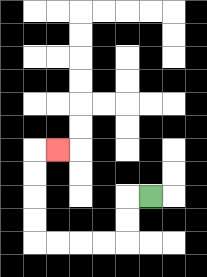{'start': '[6, 8]', 'end': '[2, 6]', 'path_directions': 'L,D,D,L,L,L,L,U,U,U,U,R', 'path_coordinates': '[[6, 8], [5, 8], [5, 9], [5, 10], [4, 10], [3, 10], [2, 10], [1, 10], [1, 9], [1, 8], [1, 7], [1, 6], [2, 6]]'}